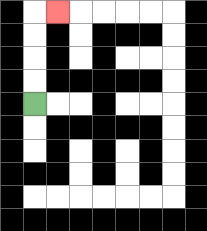{'start': '[1, 4]', 'end': '[2, 0]', 'path_directions': 'U,U,U,U,R', 'path_coordinates': '[[1, 4], [1, 3], [1, 2], [1, 1], [1, 0], [2, 0]]'}